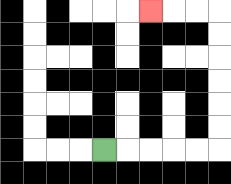{'start': '[4, 6]', 'end': '[6, 0]', 'path_directions': 'R,R,R,R,R,U,U,U,U,U,U,L,L,L', 'path_coordinates': '[[4, 6], [5, 6], [6, 6], [7, 6], [8, 6], [9, 6], [9, 5], [9, 4], [9, 3], [9, 2], [9, 1], [9, 0], [8, 0], [7, 0], [6, 0]]'}